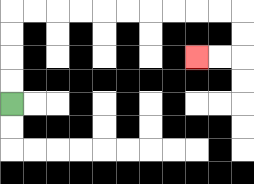{'start': '[0, 4]', 'end': '[8, 2]', 'path_directions': 'U,U,U,U,R,R,R,R,R,R,R,R,R,R,D,D,L,L', 'path_coordinates': '[[0, 4], [0, 3], [0, 2], [0, 1], [0, 0], [1, 0], [2, 0], [3, 0], [4, 0], [5, 0], [6, 0], [7, 0], [8, 0], [9, 0], [10, 0], [10, 1], [10, 2], [9, 2], [8, 2]]'}